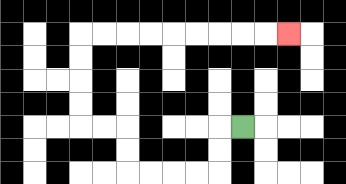{'start': '[10, 5]', 'end': '[12, 1]', 'path_directions': 'L,D,D,L,L,L,L,U,U,L,L,U,U,U,U,R,R,R,R,R,R,R,R,R', 'path_coordinates': '[[10, 5], [9, 5], [9, 6], [9, 7], [8, 7], [7, 7], [6, 7], [5, 7], [5, 6], [5, 5], [4, 5], [3, 5], [3, 4], [3, 3], [3, 2], [3, 1], [4, 1], [5, 1], [6, 1], [7, 1], [8, 1], [9, 1], [10, 1], [11, 1], [12, 1]]'}